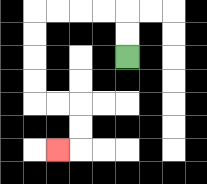{'start': '[5, 2]', 'end': '[2, 6]', 'path_directions': 'U,U,L,L,L,L,D,D,D,D,R,R,D,D,L', 'path_coordinates': '[[5, 2], [5, 1], [5, 0], [4, 0], [3, 0], [2, 0], [1, 0], [1, 1], [1, 2], [1, 3], [1, 4], [2, 4], [3, 4], [3, 5], [3, 6], [2, 6]]'}